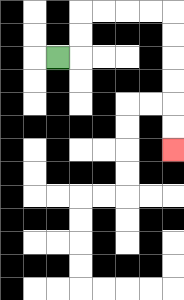{'start': '[2, 2]', 'end': '[7, 6]', 'path_directions': 'R,U,U,R,R,R,R,D,D,D,D,D,D', 'path_coordinates': '[[2, 2], [3, 2], [3, 1], [3, 0], [4, 0], [5, 0], [6, 0], [7, 0], [7, 1], [7, 2], [7, 3], [7, 4], [7, 5], [7, 6]]'}